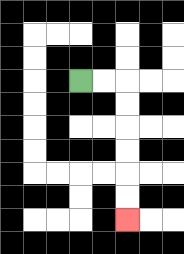{'start': '[3, 3]', 'end': '[5, 9]', 'path_directions': 'R,R,D,D,D,D,D,D', 'path_coordinates': '[[3, 3], [4, 3], [5, 3], [5, 4], [5, 5], [5, 6], [5, 7], [5, 8], [5, 9]]'}